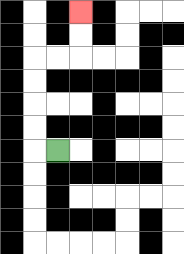{'start': '[2, 6]', 'end': '[3, 0]', 'path_directions': 'L,U,U,U,U,R,R,U,U', 'path_coordinates': '[[2, 6], [1, 6], [1, 5], [1, 4], [1, 3], [1, 2], [2, 2], [3, 2], [3, 1], [3, 0]]'}